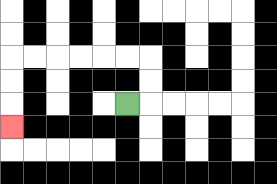{'start': '[5, 4]', 'end': '[0, 5]', 'path_directions': 'R,U,U,L,L,L,L,L,L,D,D,D', 'path_coordinates': '[[5, 4], [6, 4], [6, 3], [6, 2], [5, 2], [4, 2], [3, 2], [2, 2], [1, 2], [0, 2], [0, 3], [0, 4], [0, 5]]'}